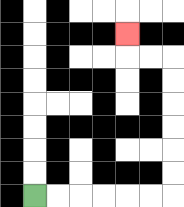{'start': '[1, 8]', 'end': '[5, 1]', 'path_directions': 'R,R,R,R,R,R,U,U,U,U,U,U,L,L,U', 'path_coordinates': '[[1, 8], [2, 8], [3, 8], [4, 8], [5, 8], [6, 8], [7, 8], [7, 7], [7, 6], [7, 5], [7, 4], [7, 3], [7, 2], [6, 2], [5, 2], [5, 1]]'}